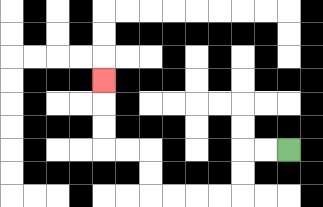{'start': '[12, 6]', 'end': '[4, 3]', 'path_directions': 'L,L,D,D,L,L,L,L,U,U,L,L,U,U,U', 'path_coordinates': '[[12, 6], [11, 6], [10, 6], [10, 7], [10, 8], [9, 8], [8, 8], [7, 8], [6, 8], [6, 7], [6, 6], [5, 6], [4, 6], [4, 5], [4, 4], [4, 3]]'}